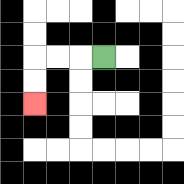{'start': '[4, 2]', 'end': '[1, 4]', 'path_directions': 'L,L,L,D,D', 'path_coordinates': '[[4, 2], [3, 2], [2, 2], [1, 2], [1, 3], [1, 4]]'}